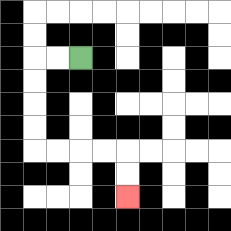{'start': '[3, 2]', 'end': '[5, 8]', 'path_directions': 'L,L,D,D,D,D,R,R,R,R,D,D', 'path_coordinates': '[[3, 2], [2, 2], [1, 2], [1, 3], [1, 4], [1, 5], [1, 6], [2, 6], [3, 6], [4, 6], [5, 6], [5, 7], [5, 8]]'}